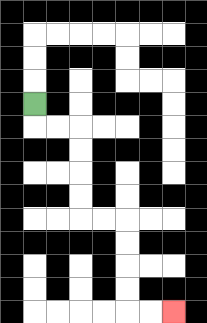{'start': '[1, 4]', 'end': '[7, 13]', 'path_directions': 'D,R,R,D,D,D,D,R,R,D,D,D,D,R,R', 'path_coordinates': '[[1, 4], [1, 5], [2, 5], [3, 5], [3, 6], [3, 7], [3, 8], [3, 9], [4, 9], [5, 9], [5, 10], [5, 11], [5, 12], [5, 13], [6, 13], [7, 13]]'}